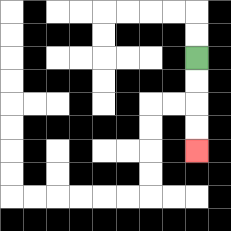{'start': '[8, 2]', 'end': '[8, 6]', 'path_directions': 'D,D,D,D', 'path_coordinates': '[[8, 2], [8, 3], [8, 4], [8, 5], [8, 6]]'}